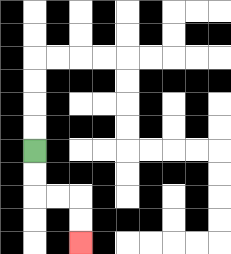{'start': '[1, 6]', 'end': '[3, 10]', 'path_directions': 'D,D,R,R,D,D', 'path_coordinates': '[[1, 6], [1, 7], [1, 8], [2, 8], [3, 8], [3, 9], [3, 10]]'}